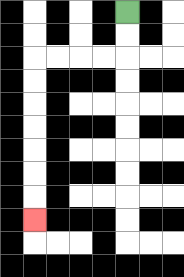{'start': '[5, 0]', 'end': '[1, 9]', 'path_directions': 'D,D,L,L,L,L,D,D,D,D,D,D,D', 'path_coordinates': '[[5, 0], [5, 1], [5, 2], [4, 2], [3, 2], [2, 2], [1, 2], [1, 3], [1, 4], [1, 5], [1, 6], [1, 7], [1, 8], [1, 9]]'}